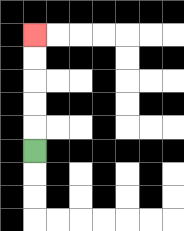{'start': '[1, 6]', 'end': '[1, 1]', 'path_directions': 'U,U,U,U,U', 'path_coordinates': '[[1, 6], [1, 5], [1, 4], [1, 3], [1, 2], [1, 1]]'}